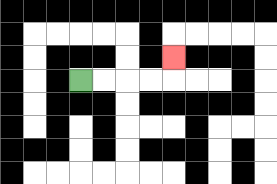{'start': '[3, 3]', 'end': '[7, 2]', 'path_directions': 'R,R,R,R,U', 'path_coordinates': '[[3, 3], [4, 3], [5, 3], [6, 3], [7, 3], [7, 2]]'}